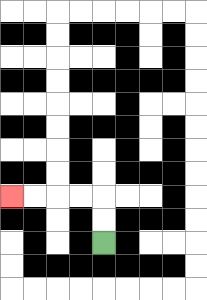{'start': '[4, 10]', 'end': '[0, 8]', 'path_directions': 'U,U,L,L,L,L', 'path_coordinates': '[[4, 10], [4, 9], [4, 8], [3, 8], [2, 8], [1, 8], [0, 8]]'}